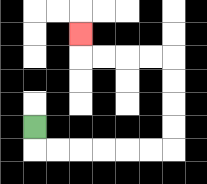{'start': '[1, 5]', 'end': '[3, 1]', 'path_directions': 'D,R,R,R,R,R,R,U,U,U,U,L,L,L,L,U', 'path_coordinates': '[[1, 5], [1, 6], [2, 6], [3, 6], [4, 6], [5, 6], [6, 6], [7, 6], [7, 5], [7, 4], [7, 3], [7, 2], [6, 2], [5, 2], [4, 2], [3, 2], [3, 1]]'}